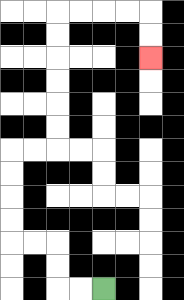{'start': '[4, 12]', 'end': '[6, 2]', 'path_directions': 'L,L,U,U,L,L,U,U,U,U,R,R,U,U,U,U,U,U,R,R,R,R,D,D', 'path_coordinates': '[[4, 12], [3, 12], [2, 12], [2, 11], [2, 10], [1, 10], [0, 10], [0, 9], [0, 8], [0, 7], [0, 6], [1, 6], [2, 6], [2, 5], [2, 4], [2, 3], [2, 2], [2, 1], [2, 0], [3, 0], [4, 0], [5, 0], [6, 0], [6, 1], [6, 2]]'}